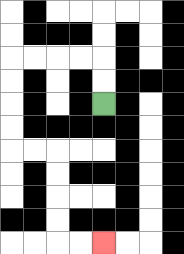{'start': '[4, 4]', 'end': '[4, 10]', 'path_directions': 'U,U,L,L,L,L,D,D,D,D,R,R,D,D,D,D,R,R', 'path_coordinates': '[[4, 4], [4, 3], [4, 2], [3, 2], [2, 2], [1, 2], [0, 2], [0, 3], [0, 4], [0, 5], [0, 6], [1, 6], [2, 6], [2, 7], [2, 8], [2, 9], [2, 10], [3, 10], [4, 10]]'}